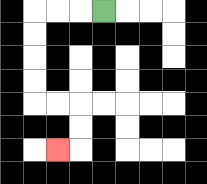{'start': '[4, 0]', 'end': '[2, 6]', 'path_directions': 'L,L,L,D,D,D,D,R,R,D,D,L', 'path_coordinates': '[[4, 0], [3, 0], [2, 0], [1, 0], [1, 1], [1, 2], [1, 3], [1, 4], [2, 4], [3, 4], [3, 5], [3, 6], [2, 6]]'}